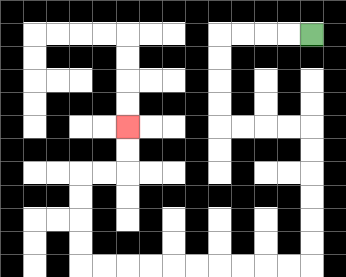{'start': '[13, 1]', 'end': '[5, 5]', 'path_directions': 'L,L,L,L,D,D,D,D,R,R,R,R,D,D,D,D,D,D,L,L,L,L,L,L,L,L,L,L,U,U,U,U,R,R,U,U', 'path_coordinates': '[[13, 1], [12, 1], [11, 1], [10, 1], [9, 1], [9, 2], [9, 3], [9, 4], [9, 5], [10, 5], [11, 5], [12, 5], [13, 5], [13, 6], [13, 7], [13, 8], [13, 9], [13, 10], [13, 11], [12, 11], [11, 11], [10, 11], [9, 11], [8, 11], [7, 11], [6, 11], [5, 11], [4, 11], [3, 11], [3, 10], [3, 9], [3, 8], [3, 7], [4, 7], [5, 7], [5, 6], [5, 5]]'}